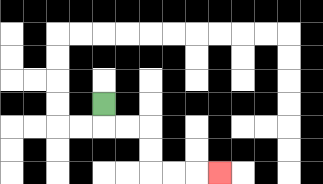{'start': '[4, 4]', 'end': '[9, 7]', 'path_directions': 'D,R,R,D,D,R,R,R', 'path_coordinates': '[[4, 4], [4, 5], [5, 5], [6, 5], [6, 6], [6, 7], [7, 7], [8, 7], [9, 7]]'}